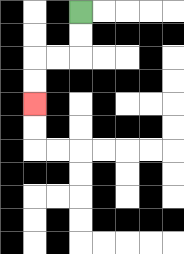{'start': '[3, 0]', 'end': '[1, 4]', 'path_directions': 'D,D,L,L,D,D', 'path_coordinates': '[[3, 0], [3, 1], [3, 2], [2, 2], [1, 2], [1, 3], [1, 4]]'}